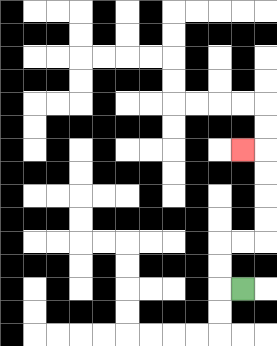{'start': '[10, 12]', 'end': '[10, 6]', 'path_directions': 'L,U,U,R,R,U,U,U,U,L', 'path_coordinates': '[[10, 12], [9, 12], [9, 11], [9, 10], [10, 10], [11, 10], [11, 9], [11, 8], [11, 7], [11, 6], [10, 6]]'}